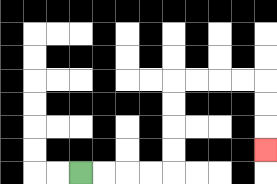{'start': '[3, 7]', 'end': '[11, 6]', 'path_directions': 'R,R,R,R,U,U,U,U,R,R,R,R,D,D,D', 'path_coordinates': '[[3, 7], [4, 7], [5, 7], [6, 7], [7, 7], [7, 6], [7, 5], [7, 4], [7, 3], [8, 3], [9, 3], [10, 3], [11, 3], [11, 4], [11, 5], [11, 6]]'}